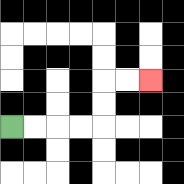{'start': '[0, 5]', 'end': '[6, 3]', 'path_directions': 'R,R,R,R,U,U,R,R', 'path_coordinates': '[[0, 5], [1, 5], [2, 5], [3, 5], [4, 5], [4, 4], [4, 3], [5, 3], [6, 3]]'}